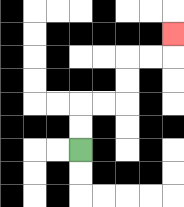{'start': '[3, 6]', 'end': '[7, 1]', 'path_directions': 'U,U,R,R,U,U,R,R,U', 'path_coordinates': '[[3, 6], [3, 5], [3, 4], [4, 4], [5, 4], [5, 3], [5, 2], [6, 2], [7, 2], [7, 1]]'}